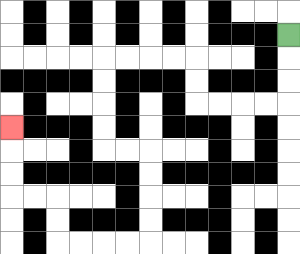{'start': '[12, 1]', 'end': '[0, 5]', 'path_directions': 'D,D,D,L,L,L,L,U,U,L,L,L,L,D,D,D,D,R,R,D,D,D,D,L,L,L,L,U,U,L,L,U,U,U', 'path_coordinates': '[[12, 1], [12, 2], [12, 3], [12, 4], [11, 4], [10, 4], [9, 4], [8, 4], [8, 3], [8, 2], [7, 2], [6, 2], [5, 2], [4, 2], [4, 3], [4, 4], [4, 5], [4, 6], [5, 6], [6, 6], [6, 7], [6, 8], [6, 9], [6, 10], [5, 10], [4, 10], [3, 10], [2, 10], [2, 9], [2, 8], [1, 8], [0, 8], [0, 7], [0, 6], [0, 5]]'}